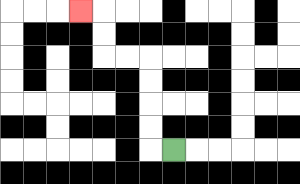{'start': '[7, 6]', 'end': '[3, 0]', 'path_directions': 'L,U,U,U,U,L,L,U,U,L', 'path_coordinates': '[[7, 6], [6, 6], [6, 5], [6, 4], [6, 3], [6, 2], [5, 2], [4, 2], [4, 1], [4, 0], [3, 0]]'}